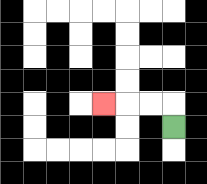{'start': '[7, 5]', 'end': '[4, 4]', 'path_directions': 'U,L,L,L', 'path_coordinates': '[[7, 5], [7, 4], [6, 4], [5, 4], [4, 4]]'}